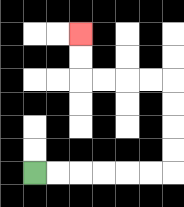{'start': '[1, 7]', 'end': '[3, 1]', 'path_directions': 'R,R,R,R,R,R,U,U,U,U,L,L,L,L,U,U', 'path_coordinates': '[[1, 7], [2, 7], [3, 7], [4, 7], [5, 7], [6, 7], [7, 7], [7, 6], [7, 5], [7, 4], [7, 3], [6, 3], [5, 3], [4, 3], [3, 3], [3, 2], [3, 1]]'}